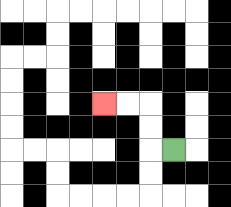{'start': '[7, 6]', 'end': '[4, 4]', 'path_directions': 'L,U,U,L,L', 'path_coordinates': '[[7, 6], [6, 6], [6, 5], [6, 4], [5, 4], [4, 4]]'}